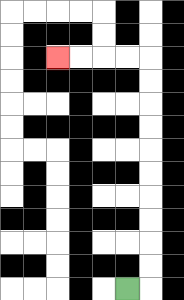{'start': '[5, 12]', 'end': '[2, 2]', 'path_directions': 'R,U,U,U,U,U,U,U,U,U,U,L,L,L,L', 'path_coordinates': '[[5, 12], [6, 12], [6, 11], [6, 10], [6, 9], [6, 8], [6, 7], [6, 6], [6, 5], [6, 4], [6, 3], [6, 2], [5, 2], [4, 2], [3, 2], [2, 2]]'}